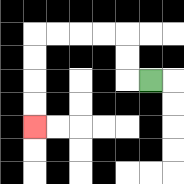{'start': '[6, 3]', 'end': '[1, 5]', 'path_directions': 'L,U,U,L,L,L,L,D,D,D,D', 'path_coordinates': '[[6, 3], [5, 3], [5, 2], [5, 1], [4, 1], [3, 1], [2, 1], [1, 1], [1, 2], [1, 3], [1, 4], [1, 5]]'}